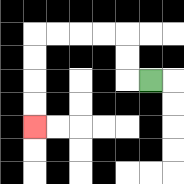{'start': '[6, 3]', 'end': '[1, 5]', 'path_directions': 'L,U,U,L,L,L,L,D,D,D,D', 'path_coordinates': '[[6, 3], [5, 3], [5, 2], [5, 1], [4, 1], [3, 1], [2, 1], [1, 1], [1, 2], [1, 3], [1, 4], [1, 5]]'}